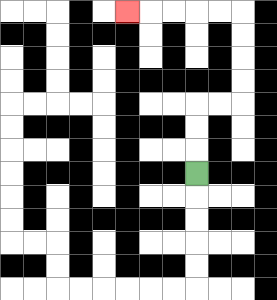{'start': '[8, 7]', 'end': '[5, 0]', 'path_directions': 'U,U,U,R,R,U,U,U,U,L,L,L,L,L', 'path_coordinates': '[[8, 7], [8, 6], [8, 5], [8, 4], [9, 4], [10, 4], [10, 3], [10, 2], [10, 1], [10, 0], [9, 0], [8, 0], [7, 0], [6, 0], [5, 0]]'}